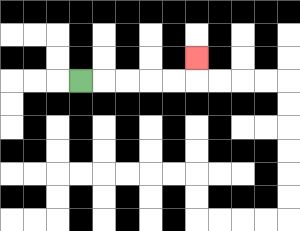{'start': '[3, 3]', 'end': '[8, 2]', 'path_directions': 'R,R,R,R,R,U', 'path_coordinates': '[[3, 3], [4, 3], [5, 3], [6, 3], [7, 3], [8, 3], [8, 2]]'}